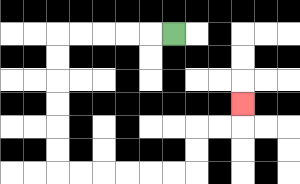{'start': '[7, 1]', 'end': '[10, 4]', 'path_directions': 'L,L,L,L,L,D,D,D,D,D,D,R,R,R,R,R,R,U,U,R,R,U', 'path_coordinates': '[[7, 1], [6, 1], [5, 1], [4, 1], [3, 1], [2, 1], [2, 2], [2, 3], [2, 4], [2, 5], [2, 6], [2, 7], [3, 7], [4, 7], [5, 7], [6, 7], [7, 7], [8, 7], [8, 6], [8, 5], [9, 5], [10, 5], [10, 4]]'}